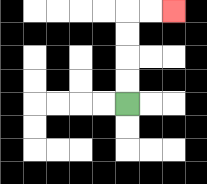{'start': '[5, 4]', 'end': '[7, 0]', 'path_directions': 'U,U,U,U,R,R', 'path_coordinates': '[[5, 4], [5, 3], [5, 2], [5, 1], [5, 0], [6, 0], [7, 0]]'}